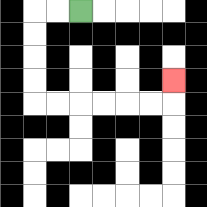{'start': '[3, 0]', 'end': '[7, 3]', 'path_directions': 'L,L,D,D,D,D,R,R,R,R,R,R,U', 'path_coordinates': '[[3, 0], [2, 0], [1, 0], [1, 1], [1, 2], [1, 3], [1, 4], [2, 4], [3, 4], [4, 4], [5, 4], [6, 4], [7, 4], [7, 3]]'}